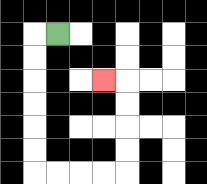{'start': '[2, 1]', 'end': '[4, 3]', 'path_directions': 'L,D,D,D,D,D,D,R,R,R,R,U,U,U,U,L', 'path_coordinates': '[[2, 1], [1, 1], [1, 2], [1, 3], [1, 4], [1, 5], [1, 6], [1, 7], [2, 7], [3, 7], [4, 7], [5, 7], [5, 6], [5, 5], [5, 4], [5, 3], [4, 3]]'}